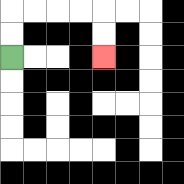{'start': '[0, 2]', 'end': '[4, 2]', 'path_directions': 'U,U,R,R,R,R,D,D', 'path_coordinates': '[[0, 2], [0, 1], [0, 0], [1, 0], [2, 0], [3, 0], [4, 0], [4, 1], [4, 2]]'}